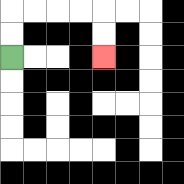{'start': '[0, 2]', 'end': '[4, 2]', 'path_directions': 'U,U,R,R,R,R,D,D', 'path_coordinates': '[[0, 2], [0, 1], [0, 0], [1, 0], [2, 0], [3, 0], [4, 0], [4, 1], [4, 2]]'}